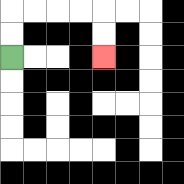{'start': '[0, 2]', 'end': '[4, 2]', 'path_directions': 'U,U,R,R,R,R,D,D', 'path_coordinates': '[[0, 2], [0, 1], [0, 0], [1, 0], [2, 0], [3, 0], [4, 0], [4, 1], [4, 2]]'}